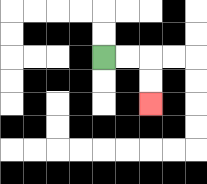{'start': '[4, 2]', 'end': '[6, 4]', 'path_directions': 'R,R,D,D', 'path_coordinates': '[[4, 2], [5, 2], [6, 2], [6, 3], [6, 4]]'}